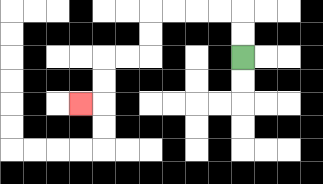{'start': '[10, 2]', 'end': '[3, 4]', 'path_directions': 'U,U,L,L,L,L,D,D,L,L,D,D,L', 'path_coordinates': '[[10, 2], [10, 1], [10, 0], [9, 0], [8, 0], [7, 0], [6, 0], [6, 1], [6, 2], [5, 2], [4, 2], [4, 3], [4, 4], [3, 4]]'}